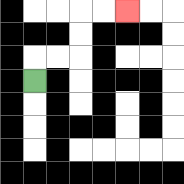{'start': '[1, 3]', 'end': '[5, 0]', 'path_directions': 'U,R,R,U,U,R,R', 'path_coordinates': '[[1, 3], [1, 2], [2, 2], [3, 2], [3, 1], [3, 0], [4, 0], [5, 0]]'}